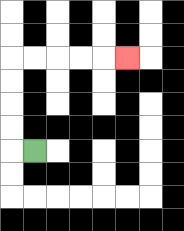{'start': '[1, 6]', 'end': '[5, 2]', 'path_directions': 'L,U,U,U,U,R,R,R,R,R', 'path_coordinates': '[[1, 6], [0, 6], [0, 5], [0, 4], [0, 3], [0, 2], [1, 2], [2, 2], [3, 2], [4, 2], [5, 2]]'}